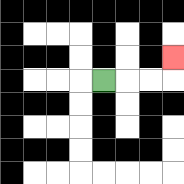{'start': '[4, 3]', 'end': '[7, 2]', 'path_directions': 'R,R,R,U', 'path_coordinates': '[[4, 3], [5, 3], [6, 3], [7, 3], [7, 2]]'}